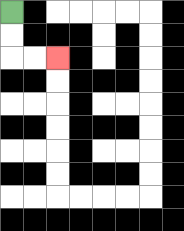{'start': '[0, 0]', 'end': '[2, 2]', 'path_directions': 'D,D,R,R', 'path_coordinates': '[[0, 0], [0, 1], [0, 2], [1, 2], [2, 2]]'}